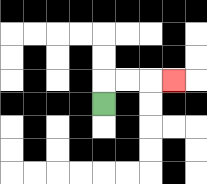{'start': '[4, 4]', 'end': '[7, 3]', 'path_directions': 'U,R,R,R', 'path_coordinates': '[[4, 4], [4, 3], [5, 3], [6, 3], [7, 3]]'}